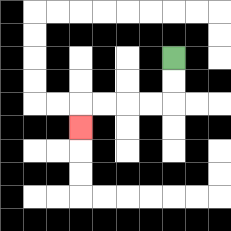{'start': '[7, 2]', 'end': '[3, 5]', 'path_directions': 'D,D,L,L,L,L,D', 'path_coordinates': '[[7, 2], [7, 3], [7, 4], [6, 4], [5, 4], [4, 4], [3, 4], [3, 5]]'}